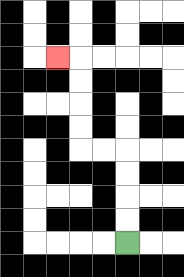{'start': '[5, 10]', 'end': '[2, 2]', 'path_directions': 'U,U,U,U,L,L,U,U,U,U,L', 'path_coordinates': '[[5, 10], [5, 9], [5, 8], [5, 7], [5, 6], [4, 6], [3, 6], [3, 5], [3, 4], [3, 3], [3, 2], [2, 2]]'}